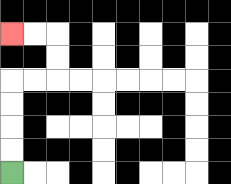{'start': '[0, 7]', 'end': '[0, 1]', 'path_directions': 'U,U,U,U,R,R,U,U,L,L', 'path_coordinates': '[[0, 7], [0, 6], [0, 5], [0, 4], [0, 3], [1, 3], [2, 3], [2, 2], [2, 1], [1, 1], [0, 1]]'}